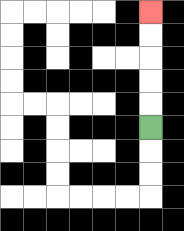{'start': '[6, 5]', 'end': '[6, 0]', 'path_directions': 'U,U,U,U,U', 'path_coordinates': '[[6, 5], [6, 4], [6, 3], [6, 2], [6, 1], [6, 0]]'}